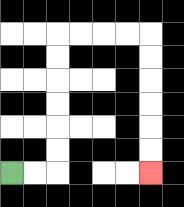{'start': '[0, 7]', 'end': '[6, 7]', 'path_directions': 'R,R,U,U,U,U,U,U,R,R,R,R,D,D,D,D,D,D', 'path_coordinates': '[[0, 7], [1, 7], [2, 7], [2, 6], [2, 5], [2, 4], [2, 3], [2, 2], [2, 1], [3, 1], [4, 1], [5, 1], [6, 1], [6, 2], [6, 3], [6, 4], [6, 5], [6, 6], [6, 7]]'}